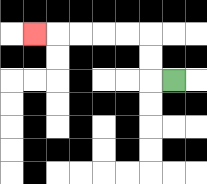{'start': '[7, 3]', 'end': '[1, 1]', 'path_directions': 'L,U,U,L,L,L,L,L', 'path_coordinates': '[[7, 3], [6, 3], [6, 2], [6, 1], [5, 1], [4, 1], [3, 1], [2, 1], [1, 1]]'}